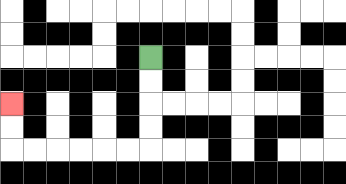{'start': '[6, 2]', 'end': '[0, 4]', 'path_directions': 'D,D,D,D,L,L,L,L,L,L,U,U', 'path_coordinates': '[[6, 2], [6, 3], [6, 4], [6, 5], [6, 6], [5, 6], [4, 6], [3, 6], [2, 6], [1, 6], [0, 6], [0, 5], [0, 4]]'}